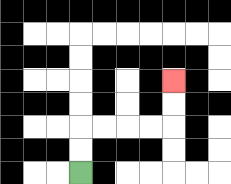{'start': '[3, 7]', 'end': '[7, 3]', 'path_directions': 'U,U,R,R,R,R,U,U', 'path_coordinates': '[[3, 7], [3, 6], [3, 5], [4, 5], [5, 5], [6, 5], [7, 5], [7, 4], [7, 3]]'}